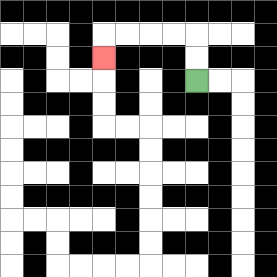{'start': '[8, 3]', 'end': '[4, 2]', 'path_directions': 'U,U,L,L,L,L,D', 'path_coordinates': '[[8, 3], [8, 2], [8, 1], [7, 1], [6, 1], [5, 1], [4, 1], [4, 2]]'}